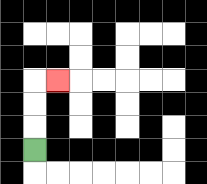{'start': '[1, 6]', 'end': '[2, 3]', 'path_directions': 'U,U,U,R', 'path_coordinates': '[[1, 6], [1, 5], [1, 4], [1, 3], [2, 3]]'}